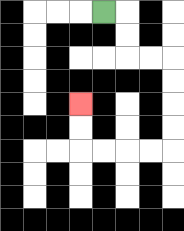{'start': '[4, 0]', 'end': '[3, 4]', 'path_directions': 'R,D,D,R,R,D,D,D,D,L,L,L,L,U,U', 'path_coordinates': '[[4, 0], [5, 0], [5, 1], [5, 2], [6, 2], [7, 2], [7, 3], [7, 4], [7, 5], [7, 6], [6, 6], [5, 6], [4, 6], [3, 6], [3, 5], [3, 4]]'}